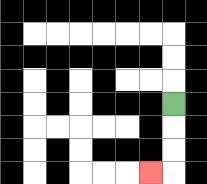{'start': '[7, 4]', 'end': '[6, 7]', 'path_directions': 'D,D,D,L', 'path_coordinates': '[[7, 4], [7, 5], [7, 6], [7, 7], [6, 7]]'}